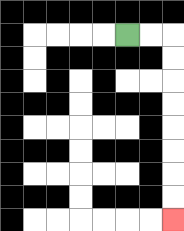{'start': '[5, 1]', 'end': '[7, 9]', 'path_directions': 'R,R,D,D,D,D,D,D,D,D', 'path_coordinates': '[[5, 1], [6, 1], [7, 1], [7, 2], [7, 3], [7, 4], [7, 5], [7, 6], [7, 7], [7, 8], [7, 9]]'}